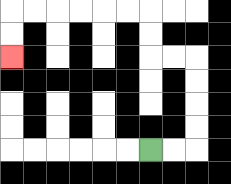{'start': '[6, 6]', 'end': '[0, 2]', 'path_directions': 'R,R,U,U,U,U,L,L,U,U,L,L,L,L,L,L,D,D', 'path_coordinates': '[[6, 6], [7, 6], [8, 6], [8, 5], [8, 4], [8, 3], [8, 2], [7, 2], [6, 2], [6, 1], [6, 0], [5, 0], [4, 0], [3, 0], [2, 0], [1, 0], [0, 0], [0, 1], [0, 2]]'}